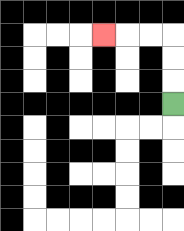{'start': '[7, 4]', 'end': '[4, 1]', 'path_directions': 'U,U,U,L,L,L', 'path_coordinates': '[[7, 4], [7, 3], [7, 2], [7, 1], [6, 1], [5, 1], [4, 1]]'}